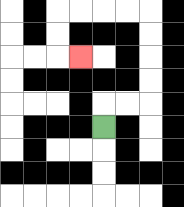{'start': '[4, 5]', 'end': '[3, 2]', 'path_directions': 'U,R,R,U,U,U,U,L,L,L,L,D,D,R', 'path_coordinates': '[[4, 5], [4, 4], [5, 4], [6, 4], [6, 3], [6, 2], [6, 1], [6, 0], [5, 0], [4, 0], [3, 0], [2, 0], [2, 1], [2, 2], [3, 2]]'}